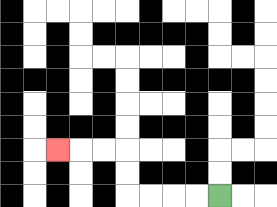{'start': '[9, 8]', 'end': '[2, 6]', 'path_directions': 'L,L,L,L,U,U,L,L,L', 'path_coordinates': '[[9, 8], [8, 8], [7, 8], [6, 8], [5, 8], [5, 7], [5, 6], [4, 6], [3, 6], [2, 6]]'}